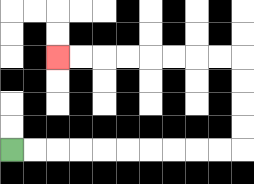{'start': '[0, 6]', 'end': '[2, 2]', 'path_directions': 'R,R,R,R,R,R,R,R,R,R,U,U,U,U,L,L,L,L,L,L,L,L', 'path_coordinates': '[[0, 6], [1, 6], [2, 6], [3, 6], [4, 6], [5, 6], [6, 6], [7, 6], [8, 6], [9, 6], [10, 6], [10, 5], [10, 4], [10, 3], [10, 2], [9, 2], [8, 2], [7, 2], [6, 2], [5, 2], [4, 2], [3, 2], [2, 2]]'}